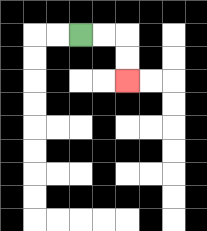{'start': '[3, 1]', 'end': '[5, 3]', 'path_directions': 'R,R,D,D', 'path_coordinates': '[[3, 1], [4, 1], [5, 1], [5, 2], [5, 3]]'}